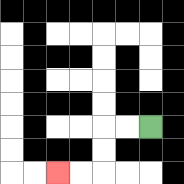{'start': '[6, 5]', 'end': '[2, 7]', 'path_directions': 'L,L,D,D,L,L', 'path_coordinates': '[[6, 5], [5, 5], [4, 5], [4, 6], [4, 7], [3, 7], [2, 7]]'}